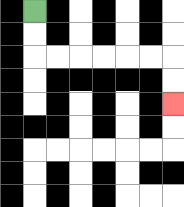{'start': '[1, 0]', 'end': '[7, 4]', 'path_directions': 'D,D,R,R,R,R,R,R,D,D', 'path_coordinates': '[[1, 0], [1, 1], [1, 2], [2, 2], [3, 2], [4, 2], [5, 2], [6, 2], [7, 2], [7, 3], [7, 4]]'}